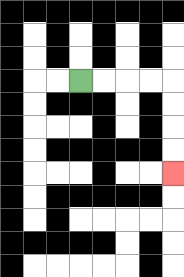{'start': '[3, 3]', 'end': '[7, 7]', 'path_directions': 'R,R,R,R,D,D,D,D', 'path_coordinates': '[[3, 3], [4, 3], [5, 3], [6, 3], [7, 3], [7, 4], [7, 5], [7, 6], [7, 7]]'}